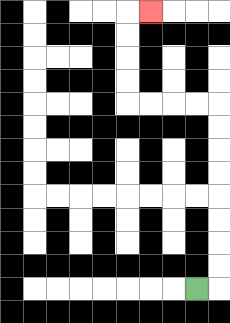{'start': '[8, 12]', 'end': '[6, 0]', 'path_directions': 'R,U,U,U,U,U,U,U,U,L,L,L,L,U,U,U,U,R', 'path_coordinates': '[[8, 12], [9, 12], [9, 11], [9, 10], [9, 9], [9, 8], [9, 7], [9, 6], [9, 5], [9, 4], [8, 4], [7, 4], [6, 4], [5, 4], [5, 3], [5, 2], [5, 1], [5, 0], [6, 0]]'}